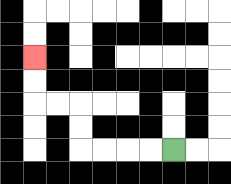{'start': '[7, 6]', 'end': '[1, 2]', 'path_directions': 'L,L,L,L,U,U,L,L,U,U', 'path_coordinates': '[[7, 6], [6, 6], [5, 6], [4, 6], [3, 6], [3, 5], [3, 4], [2, 4], [1, 4], [1, 3], [1, 2]]'}